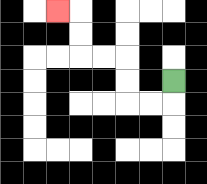{'start': '[7, 3]', 'end': '[2, 0]', 'path_directions': 'D,L,L,U,U,L,L,U,U,L', 'path_coordinates': '[[7, 3], [7, 4], [6, 4], [5, 4], [5, 3], [5, 2], [4, 2], [3, 2], [3, 1], [3, 0], [2, 0]]'}